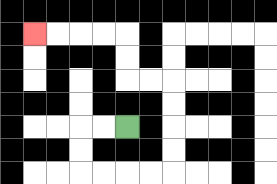{'start': '[5, 5]', 'end': '[1, 1]', 'path_directions': 'L,L,D,D,R,R,R,R,U,U,U,U,L,L,U,U,L,L,L,L', 'path_coordinates': '[[5, 5], [4, 5], [3, 5], [3, 6], [3, 7], [4, 7], [5, 7], [6, 7], [7, 7], [7, 6], [7, 5], [7, 4], [7, 3], [6, 3], [5, 3], [5, 2], [5, 1], [4, 1], [3, 1], [2, 1], [1, 1]]'}